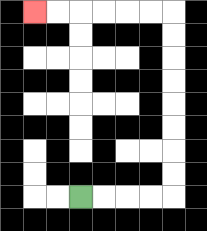{'start': '[3, 8]', 'end': '[1, 0]', 'path_directions': 'R,R,R,R,U,U,U,U,U,U,U,U,L,L,L,L,L,L', 'path_coordinates': '[[3, 8], [4, 8], [5, 8], [6, 8], [7, 8], [7, 7], [7, 6], [7, 5], [7, 4], [7, 3], [7, 2], [7, 1], [7, 0], [6, 0], [5, 0], [4, 0], [3, 0], [2, 0], [1, 0]]'}